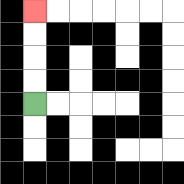{'start': '[1, 4]', 'end': '[1, 0]', 'path_directions': 'U,U,U,U', 'path_coordinates': '[[1, 4], [1, 3], [1, 2], [1, 1], [1, 0]]'}